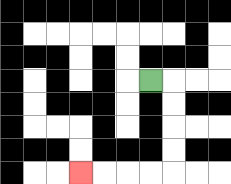{'start': '[6, 3]', 'end': '[3, 7]', 'path_directions': 'R,D,D,D,D,L,L,L,L', 'path_coordinates': '[[6, 3], [7, 3], [7, 4], [7, 5], [7, 6], [7, 7], [6, 7], [5, 7], [4, 7], [3, 7]]'}